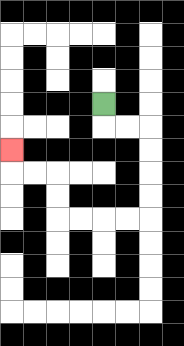{'start': '[4, 4]', 'end': '[0, 6]', 'path_directions': 'D,R,R,D,D,D,D,L,L,L,L,U,U,L,L,U', 'path_coordinates': '[[4, 4], [4, 5], [5, 5], [6, 5], [6, 6], [6, 7], [6, 8], [6, 9], [5, 9], [4, 9], [3, 9], [2, 9], [2, 8], [2, 7], [1, 7], [0, 7], [0, 6]]'}